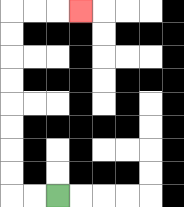{'start': '[2, 8]', 'end': '[3, 0]', 'path_directions': 'L,L,U,U,U,U,U,U,U,U,R,R,R', 'path_coordinates': '[[2, 8], [1, 8], [0, 8], [0, 7], [0, 6], [0, 5], [0, 4], [0, 3], [0, 2], [0, 1], [0, 0], [1, 0], [2, 0], [3, 0]]'}